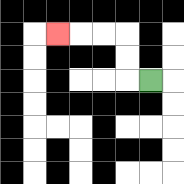{'start': '[6, 3]', 'end': '[2, 1]', 'path_directions': 'L,U,U,L,L,L', 'path_coordinates': '[[6, 3], [5, 3], [5, 2], [5, 1], [4, 1], [3, 1], [2, 1]]'}